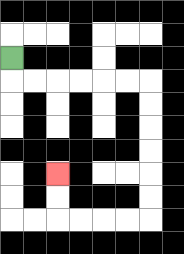{'start': '[0, 2]', 'end': '[2, 7]', 'path_directions': 'D,R,R,R,R,R,R,D,D,D,D,D,D,L,L,L,L,U,U', 'path_coordinates': '[[0, 2], [0, 3], [1, 3], [2, 3], [3, 3], [4, 3], [5, 3], [6, 3], [6, 4], [6, 5], [6, 6], [6, 7], [6, 8], [6, 9], [5, 9], [4, 9], [3, 9], [2, 9], [2, 8], [2, 7]]'}